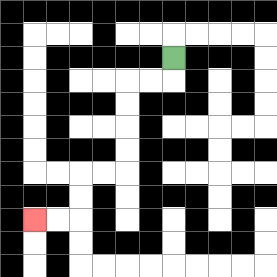{'start': '[7, 2]', 'end': '[1, 9]', 'path_directions': 'D,L,L,D,D,D,D,L,L,D,D,L,L', 'path_coordinates': '[[7, 2], [7, 3], [6, 3], [5, 3], [5, 4], [5, 5], [5, 6], [5, 7], [4, 7], [3, 7], [3, 8], [3, 9], [2, 9], [1, 9]]'}